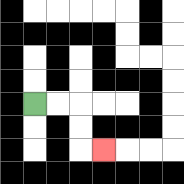{'start': '[1, 4]', 'end': '[4, 6]', 'path_directions': 'R,R,D,D,R', 'path_coordinates': '[[1, 4], [2, 4], [3, 4], [3, 5], [3, 6], [4, 6]]'}